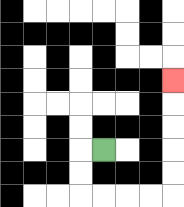{'start': '[4, 6]', 'end': '[7, 3]', 'path_directions': 'L,D,D,R,R,R,R,U,U,U,U,U', 'path_coordinates': '[[4, 6], [3, 6], [3, 7], [3, 8], [4, 8], [5, 8], [6, 8], [7, 8], [7, 7], [7, 6], [7, 5], [7, 4], [7, 3]]'}